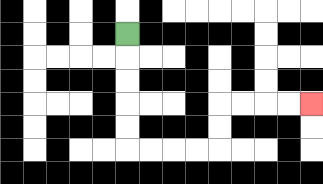{'start': '[5, 1]', 'end': '[13, 4]', 'path_directions': 'D,D,D,D,D,R,R,R,R,U,U,R,R,R,R', 'path_coordinates': '[[5, 1], [5, 2], [5, 3], [5, 4], [5, 5], [5, 6], [6, 6], [7, 6], [8, 6], [9, 6], [9, 5], [9, 4], [10, 4], [11, 4], [12, 4], [13, 4]]'}